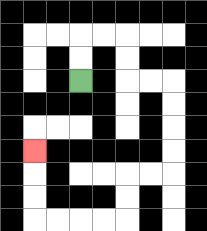{'start': '[3, 3]', 'end': '[1, 6]', 'path_directions': 'U,U,R,R,D,D,R,R,D,D,D,D,L,L,D,D,L,L,L,L,U,U,U', 'path_coordinates': '[[3, 3], [3, 2], [3, 1], [4, 1], [5, 1], [5, 2], [5, 3], [6, 3], [7, 3], [7, 4], [7, 5], [7, 6], [7, 7], [6, 7], [5, 7], [5, 8], [5, 9], [4, 9], [3, 9], [2, 9], [1, 9], [1, 8], [1, 7], [1, 6]]'}